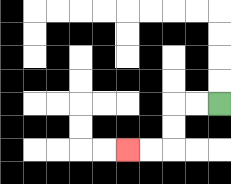{'start': '[9, 4]', 'end': '[5, 6]', 'path_directions': 'L,L,D,D,L,L', 'path_coordinates': '[[9, 4], [8, 4], [7, 4], [7, 5], [7, 6], [6, 6], [5, 6]]'}